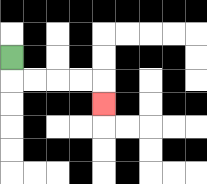{'start': '[0, 2]', 'end': '[4, 4]', 'path_directions': 'D,R,R,R,R,D', 'path_coordinates': '[[0, 2], [0, 3], [1, 3], [2, 3], [3, 3], [4, 3], [4, 4]]'}